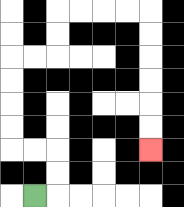{'start': '[1, 8]', 'end': '[6, 6]', 'path_directions': 'R,U,U,L,L,U,U,U,U,R,R,U,U,R,R,R,R,D,D,D,D,D,D', 'path_coordinates': '[[1, 8], [2, 8], [2, 7], [2, 6], [1, 6], [0, 6], [0, 5], [0, 4], [0, 3], [0, 2], [1, 2], [2, 2], [2, 1], [2, 0], [3, 0], [4, 0], [5, 0], [6, 0], [6, 1], [6, 2], [6, 3], [6, 4], [6, 5], [6, 6]]'}